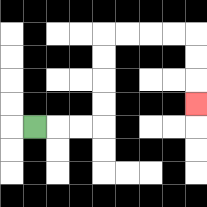{'start': '[1, 5]', 'end': '[8, 4]', 'path_directions': 'R,R,R,U,U,U,U,R,R,R,R,D,D,D', 'path_coordinates': '[[1, 5], [2, 5], [3, 5], [4, 5], [4, 4], [4, 3], [4, 2], [4, 1], [5, 1], [6, 1], [7, 1], [8, 1], [8, 2], [8, 3], [8, 4]]'}